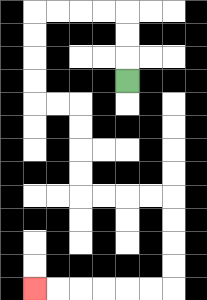{'start': '[5, 3]', 'end': '[1, 12]', 'path_directions': 'U,U,U,L,L,L,L,D,D,D,D,R,R,D,D,D,D,R,R,R,R,D,D,D,D,L,L,L,L,L,L', 'path_coordinates': '[[5, 3], [5, 2], [5, 1], [5, 0], [4, 0], [3, 0], [2, 0], [1, 0], [1, 1], [1, 2], [1, 3], [1, 4], [2, 4], [3, 4], [3, 5], [3, 6], [3, 7], [3, 8], [4, 8], [5, 8], [6, 8], [7, 8], [7, 9], [7, 10], [7, 11], [7, 12], [6, 12], [5, 12], [4, 12], [3, 12], [2, 12], [1, 12]]'}